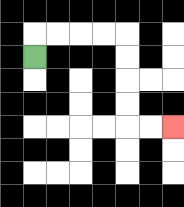{'start': '[1, 2]', 'end': '[7, 5]', 'path_directions': 'U,R,R,R,R,D,D,D,D,R,R', 'path_coordinates': '[[1, 2], [1, 1], [2, 1], [3, 1], [4, 1], [5, 1], [5, 2], [5, 3], [5, 4], [5, 5], [6, 5], [7, 5]]'}